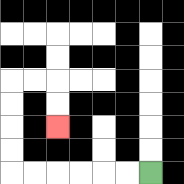{'start': '[6, 7]', 'end': '[2, 5]', 'path_directions': 'L,L,L,L,L,L,U,U,U,U,R,R,D,D', 'path_coordinates': '[[6, 7], [5, 7], [4, 7], [3, 7], [2, 7], [1, 7], [0, 7], [0, 6], [0, 5], [0, 4], [0, 3], [1, 3], [2, 3], [2, 4], [2, 5]]'}